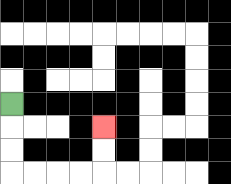{'start': '[0, 4]', 'end': '[4, 5]', 'path_directions': 'D,D,D,R,R,R,R,U,U', 'path_coordinates': '[[0, 4], [0, 5], [0, 6], [0, 7], [1, 7], [2, 7], [3, 7], [4, 7], [4, 6], [4, 5]]'}